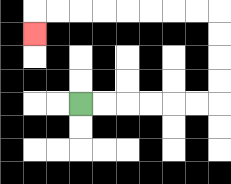{'start': '[3, 4]', 'end': '[1, 1]', 'path_directions': 'R,R,R,R,R,R,U,U,U,U,L,L,L,L,L,L,L,L,D', 'path_coordinates': '[[3, 4], [4, 4], [5, 4], [6, 4], [7, 4], [8, 4], [9, 4], [9, 3], [9, 2], [9, 1], [9, 0], [8, 0], [7, 0], [6, 0], [5, 0], [4, 0], [3, 0], [2, 0], [1, 0], [1, 1]]'}